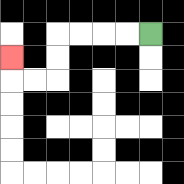{'start': '[6, 1]', 'end': '[0, 2]', 'path_directions': 'L,L,L,L,D,D,L,L,U', 'path_coordinates': '[[6, 1], [5, 1], [4, 1], [3, 1], [2, 1], [2, 2], [2, 3], [1, 3], [0, 3], [0, 2]]'}